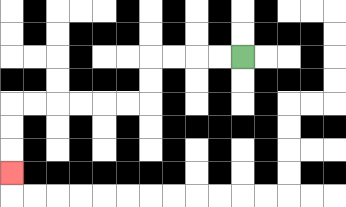{'start': '[10, 2]', 'end': '[0, 7]', 'path_directions': 'L,L,L,L,D,D,L,L,L,L,L,L,D,D,D', 'path_coordinates': '[[10, 2], [9, 2], [8, 2], [7, 2], [6, 2], [6, 3], [6, 4], [5, 4], [4, 4], [3, 4], [2, 4], [1, 4], [0, 4], [0, 5], [0, 6], [0, 7]]'}